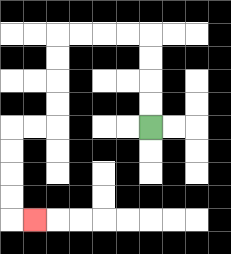{'start': '[6, 5]', 'end': '[1, 9]', 'path_directions': 'U,U,U,U,L,L,L,L,D,D,D,D,L,L,D,D,D,D,R', 'path_coordinates': '[[6, 5], [6, 4], [6, 3], [6, 2], [6, 1], [5, 1], [4, 1], [3, 1], [2, 1], [2, 2], [2, 3], [2, 4], [2, 5], [1, 5], [0, 5], [0, 6], [0, 7], [0, 8], [0, 9], [1, 9]]'}